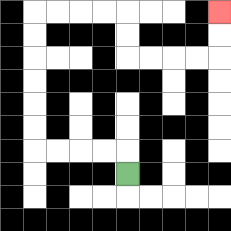{'start': '[5, 7]', 'end': '[9, 0]', 'path_directions': 'U,L,L,L,L,U,U,U,U,U,U,R,R,R,R,D,D,R,R,R,R,U,U', 'path_coordinates': '[[5, 7], [5, 6], [4, 6], [3, 6], [2, 6], [1, 6], [1, 5], [1, 4], [1, 3], [1, 2], [1, 1], [1, 0], [2, 0], [3, 0], [4, 0], [5, 0], [5, 1], [5, 2], [6, 2], [7, 2], [8, 2], [9, 2], [9, 1], [9, 0]]'}